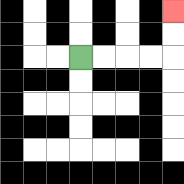{'start': '[3, 2]', 'end': '[7, 0]', 'path_directions': 'R,R,R,R,U,U', 'path_coordinates': '[[3, 2], [4, 2], [5, 2], [6, 2], [7, 2], [7, 1], [7, 0]]'}